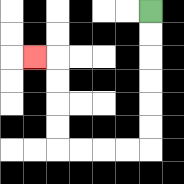{'start': '[6, 0]', 'end': '[1, 2]', 'path_directions': 'D,D,D,D,D,D,L,L,L,L,U,U,U,U,L', 'path_coordinates': '[[6, 0], [6, 1], [6, 2], [6, 3], [6, 4], [6, 5], [6, 6], [5, 6], [4, 6], [3, 6], [2, 6], [2, 5], [2, 4], [2, 3], [2, 2], [1, 2]]'}